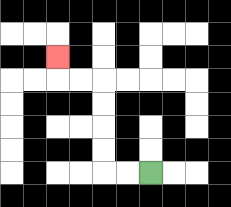{'start': '[6, 7]', 'end': '[2, 2]', 'path_directions': 'L,L,U,U,U,U,L,L,U', 'path_coordinates': '[[6, 7], [5, 7], [4, 7], [4, 6], [4, 5], [4, 4], [4, 3], [3, 3], [2, 3], [2, 2]]'}